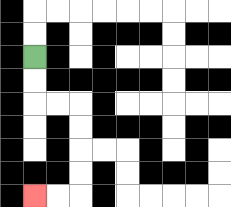{'start': '[1, 2]', 'end': '[1, 8]', 'path_directions': 'D,D,R,R,D,D,D,D,L,L', 'path_coordinates': '[[1, 2], [1, 3], [1, 4], [2, 4], [3, 4], [3, 5], [3, 6], [3, 7], [3, 8], [2, 8], [1, 8]]'}